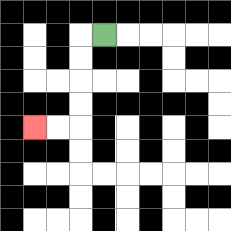{'start': '[4, 1]', 'end': '[1, 5]', 'path_directions': 'L,D,D,D,D,L,L', 'path_coordinates': '[[4, 1], [3, 1], [3, 2], [3, 3], [3, 4], [3, 5], [2, 5], [1, 5]]'}